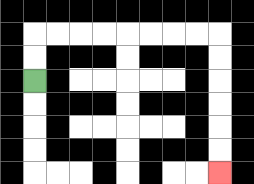{'start': '[1, 3]', 'end': '[9, 7]', 'path_directions': 'U,U,R,R,R,R,R,R,R,R,D,D,D,D,D,D', 'path_coordinates': '[[1, 3], [1, 2], [1, 1], [2, 1], [3, 1], [4, 1], [5, 1], [6, 1], [7, 1], [8, 1], [9, 1], [9, 2], [9, 3], [9, 4], [9, 5], [9, 6], [9, 7]]'}